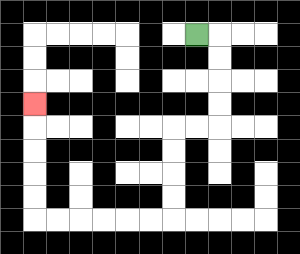{'start': '[8, 1]', 'end': '[1, 4]', 'path_directions': 'R,D,D,D,D,L,L,D,D,D,D,L,L,L,L,L,L,U,U,U,U,U', 'path_coordinates': '[[8, 1], [9, 1], [9, 2], [9, 3], [9, 4], [9, 5], [8, 5], [7, 5], [7, 6], [7, 7], [7, 8], [7, 9], [6, 9], [5, 9], [4, 9], [3, 9], [2, 9], [1, 9], [1, 8], [1, 7], [1, 6], [1, 5], [1, 4]]'}